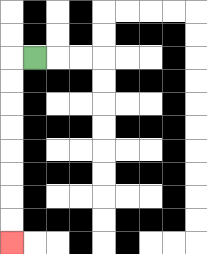{'start': '[1, 2]', 'end': '[0, 10]', 'path_directions': 'L,D,D,D,D,D,D,D,D', 'path_coordinates': '[[1, 2], [0, 2], [0, 3], [0, 4], [0, 5], [0, 6], [0, 7], [0, 8], [0, 9], [0, 10]]'}